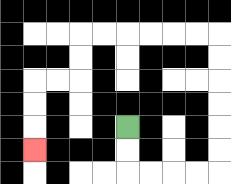{'start': '[5, 5]', 'end': '[1, 6]', 'path_directions': 'D,D,R,R,R,R,U,U,U,U,U,U,L,L,L,L,L,L,D,D,L,L,D,D,D', 'path_coordinates': '[[5, 5], [5, 6], [5, 7], [6, 7], [7, 7], [8, 7], [9, 7], [9, 6], [9, 5], [9, 4], [9, 3], [9, 2], [9, 1], [8, 1], [7, 1], [6, 1], [5, 1], [4, 1], [3, 1], [3, 2], [3, 3], [2, 3], [1, 3], [1, 4], [1, 5], [1, 6]]'}